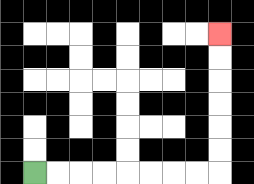{'start': '[1, 7]', 'end': '[9, 1]', 'path_directions': 'R,R,R,R,R,R,R,R,U,U,U,U,U,U', 'path_coordinates': '[[1, 7], [2, 7], [3, 7], [4, 7], [5, 7], [6, 7], [7, 7], [8, 7], [9, 7], [9, 6], [9, 5], [9, 4], [9, 3], [9, 2], [9, 1]]'}